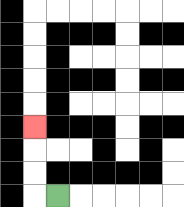{'start': '[2, 8]', 'end': '[1, 5]', 'path_directions': 'L,U,U,U', 'path_coordinates': '[[2, 8], [1, 8], [1, 7], [1, 6], [1, 5]]'}